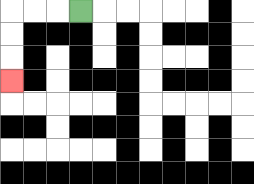{'start': '[3, 0]', 'end': '[0, 3]', 'path_directions': 'L,L,L,D,D,D', 'path_coordinates': '[[3, 0], [2, 0], [1, 0], [0, 0], [0, 1], [0, 2], [0, 3]]'}